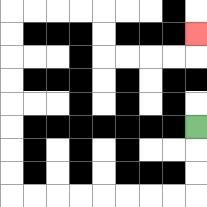{'start': '[8, 5]', 'end': '[8, 1]', 'path_directions': 'D,D,D,L,L,L,L,L,L,L,L,U,U,U,U,U,U,U,U,R,R,R,R,D,D,R,R,R,R,U', 'path_coordinates': '[[8, 5], [8, 6], [8, 7], [8, 8], [7, 8], [6, 8], [5, 8], [4, 8], [3, 8], [2, 8], [1, 8], [0, 8], [0, 7], [0, 6], [0, 5], [0, 4], [0, 3], [0, 2], [0, 1], [0, 0], [1, 0], [2, 0], [3, 0], [4, 0], [4, 1], [4, 2], [5, 2], [6, 2], [7, 2], [8, 2], [8, 1]]'}